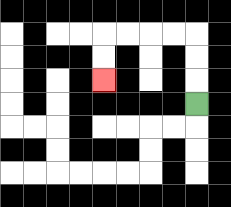{'start': '[8, 4]', 'end': '[4, 3]', 'path_directions': 'U,U,U,L,L,L,L,D,D', 'path_coordinates': '[[8, 4], [8, 3], [8, 2], [8, 1], [7, 1], [6, 1], [5, 1], [4, 1], [4, 2], [4, 3]]'}